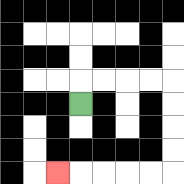{'start': '[3, 4]', 'end': '[2, 7]', 'path_directions': 'U,R,R,R,R,D,D,D,D,L,L,L,L,L', 'path_coordinates': '[[3, 4], [3, 3], [4, 3], [5, 3], [6, 3], [7, 3], [7, 4], [7, 5], [7, 6], [7, 7], [6, 7], [5, 7], [4, 7], [3, 7], [2, 7]]'}